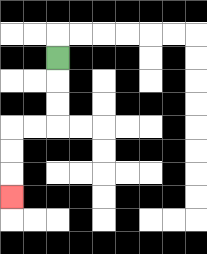{'start': '[2, 2]', 'end': '[0, 8]', 'path_directions': 'D,D,D,L,L,D,D,D', 'path_coordinates': '[[2, 2], [2, 3], [2, 4], [2, 5], [1, 5], [0, 5], [0, 6], [0, 7], [0, 8]]'}